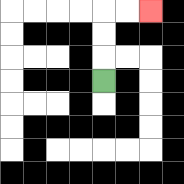{'start': '[4, 3]', 'end': '[6, 0]', 'path_directions': 'U,U,U,R,R', 'path_coordinates': '[[4, 3], [4, 2], [4, 1], [4, 0], [5, 0], [6, 0]]'}